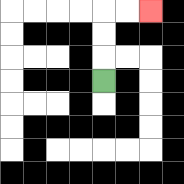{'start': '[4, 3]', 'end': '[6, 0]', 'path_directions': 'U,U,U,R,R', 'path_coordinates': '[[4, 3], [4, 2], [4, 1], [4, 0], [5, 0], [6, 0]]'}